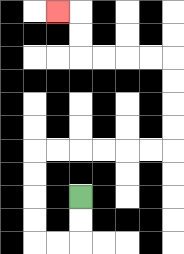{'start': '[3, 8]', 'end': '[2, 0]', 'path_directions': 'D,D,L,L,U,U,U,U,R,R,R,R,R,R,U,U,U,U,L,L,L,L,U,U,L', 'path_coordinates': '[[3, 8], [3, 9], [3, 10], [2, 10], [1, 10], [1, 9], [1, 8], [1, 7], [1, 6], [2, 6], [3, 6], [4, 6], [5, 6], [6, 6], [7, 6], [7, 5], [7, 4], [7, 3], [7, 2], [6, 2], [5, 2], [4, 2], [3, 2], [3, 1], [3, 0], [2, 0]]'}